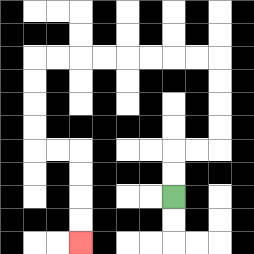{'start': '[7, 8]', 'end': '[3, 10]', 'path_directions': 'U,U,R,R,U,U,U,U,L,L,L,L,L,L,L,L,D,D,D,D,R,R,D,D,D,D', 'path_coordinates': '[[7, 8], [7, 7], [7, 6], [8, 6], [9, 6], [9, 5], [9, 4], [9, 3], [9, 2], [8, 2], [7, 2], [6, 2], [5, 2], [4, 2], [3, 2], [2, 2], [1, 2], [1, 3], [1, 4], [1, 5], [1, 6], [2, 6], [3, 6], [3, 7], [3, 8], [3, 9], [3, 10]]'}